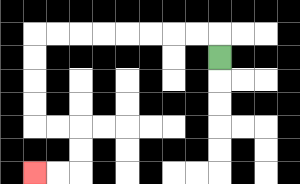{'start': '[9, 2]', 'end': '[1, 7]', 'path_directions': 'U,L,L,L,L,L,L,L,L,D,D,D,D,R,R,D,D,L,L', 'path_coordinates': '[[9, 2], [9, 1], [8, 1], [7, 1], [6, 1], [5, 1], [4, 1], [3, 1], [2, 1], [1, 1], [1, 2], [1, 3], [1, 4], [1, 5], [2, 5], [3, 5], [3, 6], [3, 7], [2, 7], [1, 7]]'}